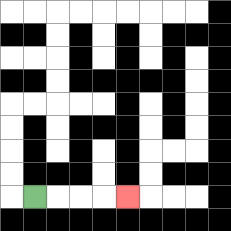{'start': '[1, 8]', 'end': '[5, 8]', 'path_directions': 'R,R,R,R', 'path_coordinates': '[[1, 8], [2, 8], [3, 8], [4, 8], [5, 8]]'}